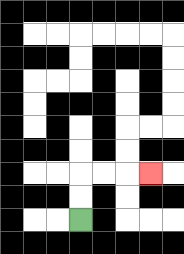{'start': '[3, 9]', 'end': '[6, 7]', 'path_directions': 'U,U,R,R,R', 'path_coordinates': '[[3, 9], [3, 8], [3, 7], [4, 7], [5, 7], [6, 7]]'}